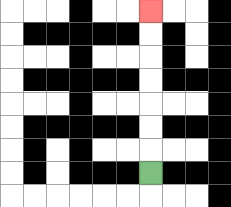{'start': '[6, 7]', 'end': '[6, 0]', 'path_directions': 'U,U,U,U,U,U,U', 'path_coordinates': '[[6, 7], [6, 6], [6, 5], [6, 4], [6, 3], [6, 2], [6, 1], [6, 0]]'}